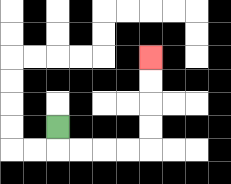{'start': '[2, 5]', 'end': '[6, 2]', 'path_directions': 'D,R,R,R,R,U,U,U,U', 'path_coordinates': '[[2, 5], [2, 6], [3, 6], [4, 6], [5, 6], [6, 6], [6, 5], [6, 4], [6, 3], [6, 2]]'}